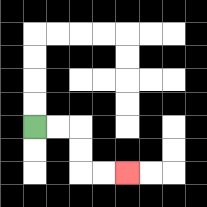{'start': '[1, 5]', 'end': '[5, 7]', 'path_directions': 'R,R,D,D,R,R', 'path_coordinates': '[[1, 5], [2, 5], [3, 5], [3, 6], [3, 7], [4, 7], [5, 7]]'}